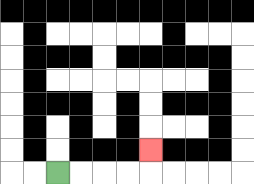{'start': '[2, 7]', 'end': '[6, 6]', 'path_directions': 'R,R,R,R,U', 'path_coordinates': '[[2, 7], [3, 7], [4, 7], [5, 7], [6, 7], [6, 6]]'}